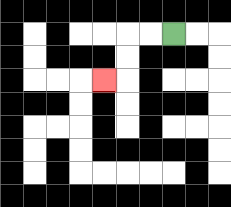{'start': '[7, 1]', 'end': '[4, 3]', 'path_directions': 'L,L,D,D,L', 'path_coordinates': '[[7, 1], [6, 1], [5, 1], [5, 2], [5, 3], [4, 3]]'}